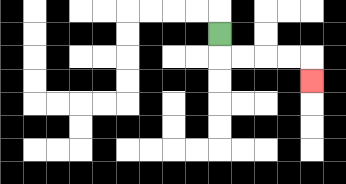{'start': '[9, 1]', 'end': '[13, 3]', 'path_directions': 'D,R,R,R,R,D', 'path_coordinates': '[[9, 1], [9, 2], [10, 2], [11, 2], [12, 2], [13, 2], [13, 3]]'}